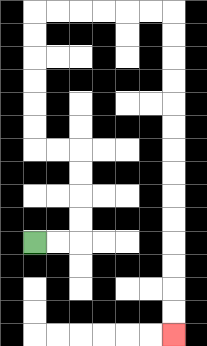{'start': '[1, 10]', 'end': '[7, 14]', 'path_directions': 'R,R,U,U,U,U,L,L,U,U,U,U,U,U,R,R,R,R,R,R,D,D,D,D,D,D,D,D,D,D,D,D,D,D', 'path_coordinates': '[[1, 10], [2, 10], [3, 10], [3, 9], [3, 8], [3, 7], [3, 6], [2, 6], [1, 6], [1, 5], [1, 4], [1, 3], [1, 2], [1, 1], [1, 0], [2, 0], [3, 0], [4, 0], [5, 0], [6, 0], [7, 0], [7, 1], [7, 2], [7, 3], [7, 4], [7, 5], [7, 6], [7, 7], [7, 8], [7, 9], [7, 10], [7, 11], [7, 12], [7, 13], [7, 14]]'}